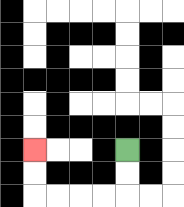{'start': '[5, 6]', 'end': '[1, 6]', 'path_directions': 'D,D,L,L,L,L,U,U', 'path_coordinates': '[[5, 6], [5, 7], [5, 8], [4, 8], [3, 8], [2, 8], [1, 8], [1, 7], [1, 6]]'}